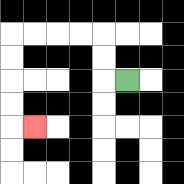{'start': '[5, 3]', 'end': '[1, 5]', 'path_directions': 'L,U,U,L,L,L,L,D,D,D,D,R', 'path_coordinates': '[[5, 3], [4, 3], [4, 2], [4, 1], [3, 1], [2, 1], [1, 1], [0, 1], [0, 2], [0, 3], [0, 4], [0, 5], [1, 5]]'}